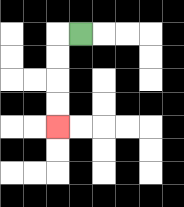{'start': '[3, 1]', 'end': '[2, 5]', 'path_directions': 'L,D,D,D,D', 'path_coordinates': '[[3, 1], [2, 1], [2, 2], [2, 3], [2, 4], [2, 5]]'}